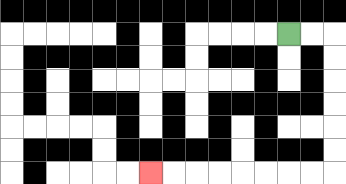{'start': '[12, 1]', 'end': '[6, 7]', 'path_directions': 'R,R,D,D,D,D,D,D,L,L,L,L,L,L,L,L', 'path_coordinates': '[[12, 1], [13, 1], [14, 1], [14, 2], [14, 3], [14, 4], [14, 5], [14, 6], [14, 7], [13, 7], [12, 7], [11, 7], [10, 7], [9, 7], [8, 7], [7, 7], [6, 7]]'}